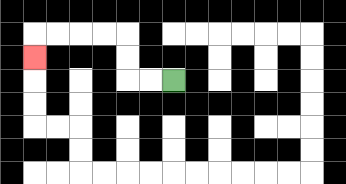{'start': '[7, 3]', 'end': '[1, 2]', 'path_directions': 'L,L,U,U,L,L,L,L,D', 'path_coordinates': '[[7, 3], [6, 3], [5, 3], [5, 2], [5, 1], [4, 1], [3, 1], [2, 1], [1, 1], [1, 2]]'}